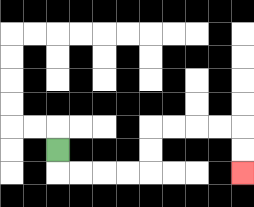{'start': '[2, 6]', 'end': '[10, 7]', 'path_directions': 'D,R,R,R,R,U,U,R,R,R,R,D,D', 'path_coordinates': '[[2, 6], [2, 7], [3, 7], [4, 7], [5, 7], [6, 7], [6, 6], [6, 5], [7, 5], [8, 5], [9, 5], [10, 5], [10, 6], [10, 7]]'}